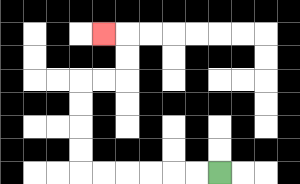{'start': '[9, 7]', 'end': '[4, 1]', 'path_directions': 'L,L,L,L,L,L,U,U,U,U,R,R,U,U,L', 'path_coordinates': '[[9, 7], [8, 7], [7, 7], [6, 7], [5, 7], [4, 7], [3, 7], [3, 6], [3, 5], [3, 4], [3, 3], [4, 3], [5, 3], [5, 2], [5, 1], [4, 1]]'}